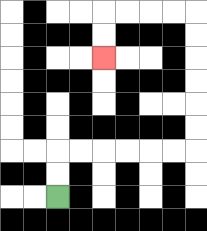{'start': '[2, 8]', 'end': '[4, 2]', 'path_directions': 'U,U,R,R,R,R,R,R,U,U,U,U,U,U,L,L,L,L,D,D', 'path_coordinates': '[[2, 8], [2, 7], [2, 6], [3, 6], [4, 6], [5, 6], [6, 6], [7, 6], [8, 6], [8, 5], [8, 4], [8, 3], [8, 2], [8, 1], [8, 0], [7, 0], [6, 0], [5, 0], [4, 0], [4, 1], [4, 2]]'}